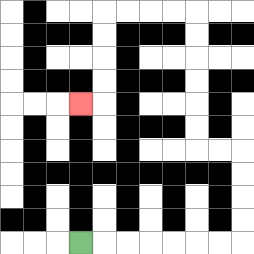{'start': '[3, 10]', 'end': '[3, 4]', 'path_directions': 'R,R,R,R,R,R,R,U,U,U,U,L,L,U,U,U,U,U,U,L,L,L,L,D,D,D,D,L', 'path_coordinates': '[[3, 10], [4, 10], [5, 10], [6, 10], [7, 10], [8, 10], [9, 10], [10, 10], [10, 9], [10, 8], [10, 7], [10, 6], [9, 6], [8, 6], [8, 5], [8, 4], [8, 3], [8, 2], [8, 1], [8, 0], [7, 0], [6, 0], [5, 0], [4, 0], [4, 1], [4, 2], [4, 3], [4, 4], [3, 4]]'}